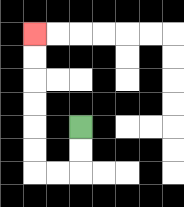{'start': '[3, 5]', 'end': '[1, 1]', 'path_directions': 'D,D,L,L,U,U,U,U,U,U', 'path_coordinates': '[[3, 5], [3, 6], [3, 7], [2, 7], [1, 7], [1, 6], [1, 5], [1, 4], [1, 3], [1, 2], [1, 1]]'}